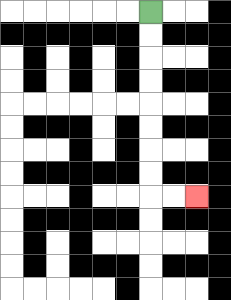{'start': '[6, 0]', 'end': '[8, 8]', 'path_directions': 'D,D,D,D,D,D,D,D,R,R', 'path_coordinates': '[[6, 0], [6, 1], [6, 2], [6, 3], [6, 4], [6, 5], [6, 6], [6, 7], [6, 8], [7, 8], [8, 8]]'}